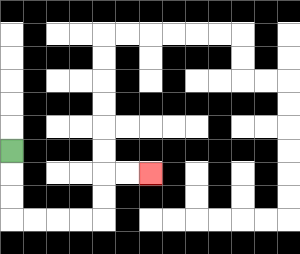{'start': '[0, 6]', 'end': '[6, 7]', 'path_directions': 'D,D,D,R,R,R,R,U,U,R,R', 'path_coordinates': '[[0, 6], [0, 7], [0, 8], [0, 9], [1, 9], [2, 9], [3, 9], [4, 9], [4, 8], [4, 7], [5, 7], [6, 7]]'}